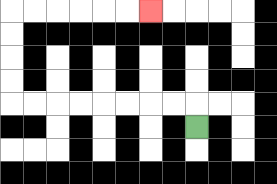{'start': '[8, 5]', 'end': '[6, 0]', 'path_directions': 'U,L,L,L,L,L,L,L,L,U,U,U,U,R,R,R,R,R,R', 'path_coordinates': '[[8, 5], [8, 4], [7, 4], [6, 4], [5, 4], [4, 4], [3, 4], [2, 4], [1, 4], [0, 4], [0, 3], [0, 2], [0, 1], [0, 0], [1, 0], [2, 0], [3, 0], [4, 0], [5, 0], [6, 0]]'}